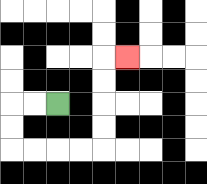{'start': '[2, 4]', 'end': '[5, 2]', 'path_directions': 'L,L,D,D,R,R,R,R,U,U,U,U,R', 'path_coordinates': '[[2, 4], [1, 4], [0, 4], [0, 5], [0, 6], [1, 6], [2, 6], [3, 6], [4, 6], [4, 5], [4, 4], [4, 3], [4, 2], [5, 2]]'}